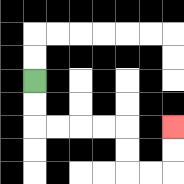{'start': '[1, 3]', 'end': '[7, 5]', 'path_directions': 'D,D,R,R,R,R,D,D,R,R,U,U', 'path_coordinates': '[[1, 3], [1, 4], [1, 5], [2, 5], [3, 5], [4, 5], [5, 5], [5, 6], [5, 7], [6, 7], [7, 7], [7, 6], [7, 5]]'}